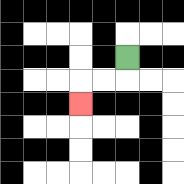{'start': '[5, 2]', 'end': '[3, 4]', 'path_directions': 'D,L,L,D', 'path_coordinates': '[[5, 2], [5, 3], [4, 3], [3, 3], [3, 4]]'}